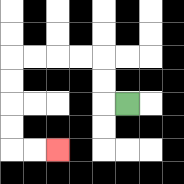{'start': '[5, 4]', 'end': '[2, 6]', 'path_directions': 'L,U,U,L,L,L,L,D,D,D,D,R,R', 'path_coordinates': '[[5, 4], [4, 4], [4, 3], [4, 2], [3, 2], [2, 2], [1, 2], [0, 2], [0, 3], [0, 4], [0, 5], [0, 6], [1, 6], [2, 6]]'}